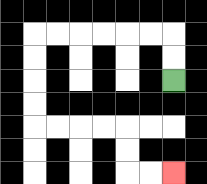{'start': '[7, 3]', 'end': '[7, 7]', 'path_directions': 'U,U,L,L,L,L,L,L,D,D,D,D,R,R,R,R,D,D,R,R', 'path_coordinates': '[[7, 3], [7, 2], [7, 1], [6, 1], [5, 1], [4, 1], [3, 1], [2, 1], [1, 1], [1, 2], [1, 3], [1, 4], [1, 5], [2, 5], [3, 5], [4, 5], [5, 5], [5, 6], [5, 7], [6, 7], [7, 7]]'}